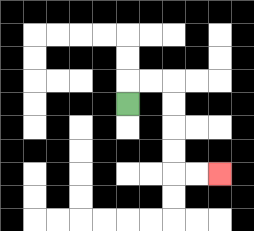{'start': '[5, 4]', 'end': '[9, 7]', 'path_directions': 'U,R,R,D,D,D,D,R,R', 'path_coordinates': '[[5, 4], [5, 3], [6, 3], [7, 3], [7, 4], [7, 5], [7, 6], [7, 7], [8, 7], [9, 7]]'}